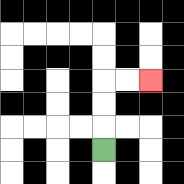{'start': '[4, 6]', 'end': '[6, 3]', 'path_directions': 'U,U,U,R,R', 'path_coordinates': '[[4, 6], [4, 5], [4, 4], [4, 3], [5, 3], [6, 3]]'}